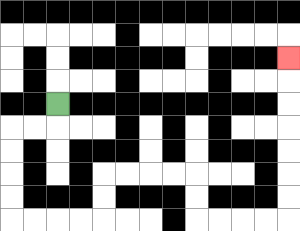{'start': '[2, 4]', 'end': '[12, 2]', 'path_directions': 'D,L,L,D,D,D,D,R,R,R,R,U,U,R,R,R,R,D,D,R,R,R,R,U,U,U,U,U,U,U', 'path_coordinates': '[[2, 4], [2, 5], [1, 5], [0, 5], [0, 6], [0, 7], [0, 8], [0, 9], [1, 9], [2, 9], [3, 9], [4, 9], [4, 8], [4, 7], [5, 7], [6, 7], [7, 7], [8, 7], [8, 8], [8, 9], [9, 9], [10, 9], [11, 9], [12, 9], [12, 8], [12, 7], [12, 6], [12, 5], [12, 4], [12, 3], [12, 2]]'}